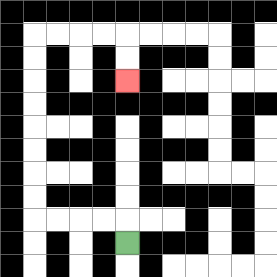{'start': '[5, 10]', 'end': '[5, 3]', 'path_directions': 'U,L,L,L,L,U,U,U,U,U,U,U,U,R,R,R,R,D,D', 'path_coordinates': '[[5, 10], [5, 9], [4, 9], [3, 9], [2, 9], [1, 9], [1, 8], [1, 7], [1, 6], [1, 5], [1, 4], [1, 3], [1, 2], [1, 1], [2, 1], [3, 1], [4, 1], [5, 1], [5, 2], [5, 3]]'}